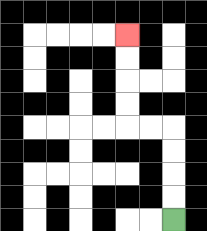{'start': '[7, 9]', 'end': '[5, 1]', 'path_directions': 'U,U,U,U,L,L,U,U,U,U', 'path_coordinates': '[[7, 9], [7, 8], [7, 7], [7, 6], [7, 5], [6, 5], [5, 5], [5, 4], [5, 3], [5, 2], [5, 1]]'}